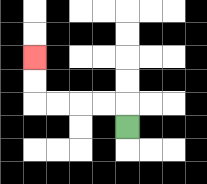{'start': '[5, 5]', 'end': '[1, 2]', 'path_directions': 'U,L,L,L,L,U,U', 'path_coordinates': '[[5, 5], [5, 4], [4, 4], [3, 4], [2, 4], [1, 4], [1, 3], [1, 2]]'}